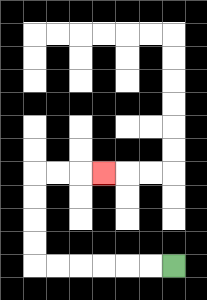{'start': '[7, 11]', 'end': '[4, 7]', 'path_directions': 'L,L,L,L,L,L,U,U,U,U,R,R,R', 'path_coordinates': '[[7, 11], [6, 11], [5, 11], [4, 11], [3, 11], [2, 11], [1, 11], [1, 10], [1, 9], [1, 8], [1, 7], [2, 7], [3, 7], [4, 7]]'}